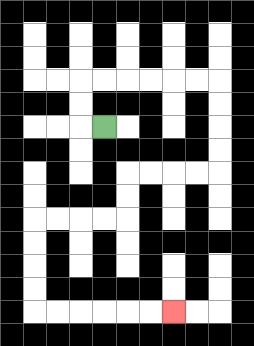{'start': '[4, 5]', 'end': '[7, 13]', 'path_directions': 'L,U,U,R,R,R,R,R,R,D,D,D,D,L,L,L,L,D,D,L,L,L,L,D,D,D,D,R,R,R,R,R,R', 'path_coordinates': '[[4, 5], [3, 5], [3, 4], [3, 3], [4, 3], [5, 3], [6, 3], [7, 3], [8, 3], [9, 3], [9, 4], [9, 5], [9, 6], [9, 7], [8, 7], [7, 7], [6, 7], [5, 7], [5, 8], [5, 9], [4, 9], [3, 9], [2, 9], [1, 9], [1, 10], [1, 11], [1, 12], [1, 13], [2, 13], [3, 13], [4, 13], [5, 13], [6, 13], [7, 13]]'}